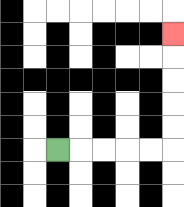{'start': '[2, 6]', 'end': '[7, 1]', 'path_directions': 'R,R,R,R,R,U,U,U,U,U', 'path_coordinates': '[[2, 6], [3, 6], [4, 6], [5, 6], [6, 6], [7, 6], [7, 5], [7, 4], [7, 3], [7, 2], [7, 1]]'}